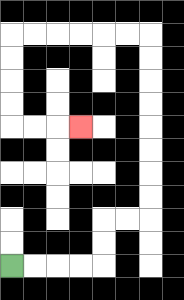{'start': '[0, 11]', 'end': '[3, 5]', 'path_directions': 'R,R,R,R,U,U,R,R,U,U,U,U,U,U,U,U,L,L,L,L,L,L,D,D,D,D,R,R,R', 'path_coordinates': '[[0, 11], [1, 11], [2, 11], [3, 11], [4, 11], [4, 10], [4, 9], [5, 9], [6, 9], [6, 8], [6, 7], [6, 6], [6, 5], [6, 4], [6, 3], [6, 2], [6, 1], [5, 1], [4, 1], [3, 1], [2, 1], [1, 1], [0, 1], [0, 2], [0, 3], [0, 4], [0, 5], [1, 5], [2, 5], [3, 5]]'}